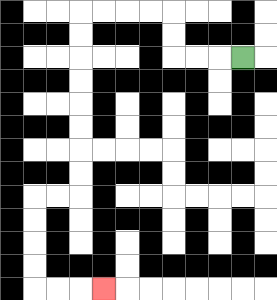{'start': '[10, 2]', 'end': '[4, 12]', 'path_directions': 'L,L,L,U,U,L,L,L,L,D,D,D,D,D,D,D,D,L,L,D,D,D,D,R,R,R', 'path_coordinates': '[[10, 2], [9, 2], [8, 2], [7, 2], [7, 1], [7, 0], [6, 0], [5, 0], [4, 0], [3, 0], [3, 1], [3, 2], [3, 3], [3, 4], [3, 5], [3, 6], [3, 7], [3, 8], [2, 8], [1, 8], [1, 9], [1, 10], [1, 11], [1, 12], [2, 12], [3, 12], [4, 12]]'}